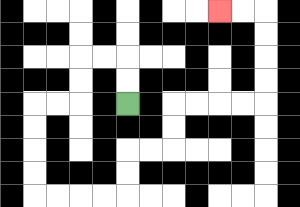{'start': '[5, 4]', 'end': '[9, 0]', 'path_directions': 'U,U,L,L,D,D,L,L,D,D,D,D,R,R,R,R,U,U,R,R,U,U,R,R,R,R,U,U,U,U,L,L', 'path_coordinates': '[[5, 4], [5, 3], [5, 2], [4, 2], [3, 2], [3, 3], [3, 4], [2, 4], [1, 4], [1, 5], [1, 6], [1, 7], [1, 8], [2, 8], [3, 8], [4, 8], [5, 8], [5, 7], [5, 6], [6, 6], [7, 6], [7, 5], [7, 4], [8, 4], [9, 4], [10, 4], [11, 4], [11, 3], [11, 2], [11, 1], [11, 0], [10, 0], [9, 0]]'}